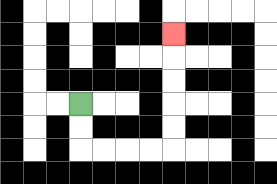{'start': '[3, 4]', 'end': '[7, 1]', 'path_directions': 'D,D,R,R,R,R,U,U,U,U,U', 'path_coordinates': '[[3, 4], [3, 5], [3, 6], [4, 6], [5, 6], [6, 6], [7, 6], [7, 5], [7, 4], [7, 3], [7, 2], [7, 1]]'}